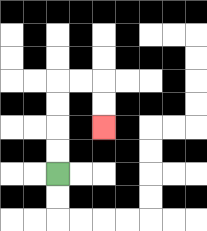{'start': '[2, 7]', 'end': '[4, 5]', 'path_directions': 'U,U,U,U,R,R,D,D', 'path_coordinates': '[[2, 7], [2, 6], [2, 5], [2, 4], [2, 3], [3, 3], [4, 3], [4, 4], [4, 5]]'}